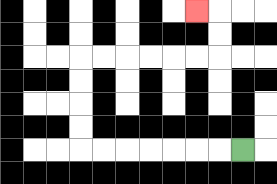{'start': '[10, 6]', 'end': '[8, 0]', 'path_directions': 'L,L,L,L,L,L,L,U,U,U,U,R,R,R,R,R,R,U,U,L', 'path_coordinates': '[[10, 6], [9, 6], [8, 6], [7, 6], [6, 6], [5, 6], [4, 6], [3, 6], [3, 5], [3, 4], [3, 3], [3, 2], [4, 2], [5, 2], [6, 2], [7, 2], [8, 2], [9, 2], [9, 1], [9, 0], [8, 0]]'}